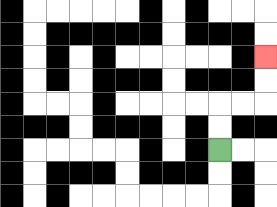{'start': '[9, 6]', 'end': '[11, 2]', 'path_directions': 'U,U,R,R,U,U', 'path_coordinates': '[[9, 6], [9, 5], [9, 4], [10, 4], [11, 4], [11, 3], [11, 2]]'}